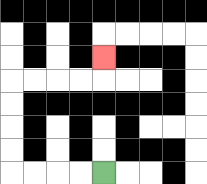{'start': '[4, 7]', 'end': '[4, 2]', 'path_directions': 'L,L,L,L,U,U,U,U,R,R,R,R,U', 'path_coordinates': '[[4, 7], [3, 7], [2, 7], [1, 7], [0, 7], [0, 6], [0, 5], [0, 4], [0, 3], [1, 3], [2, 3], [3, 3], [4, 3], [4, 2]]'}